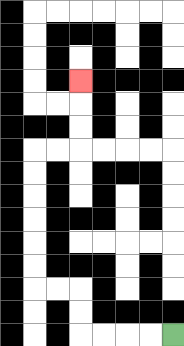{'start': '[7, 14]', 'end': '[3, 3]', 'path_directions': 'L,L,L,L,U,U,L,L,U,U,U,U,U,U,R,R,U,U,U', 'path_coordinates': '[[7, 14], [6, 14], [5, 14], [4, 14], [3, 14], [3, 13], [3, 12], [2, 12], [1, 12], [1, 11], [1, 10], [1, 9], [1, 8], [1, 7], [1, 6], [2, 6], [3, 6], [3, 5], [3, 4], [3, 3]]'}